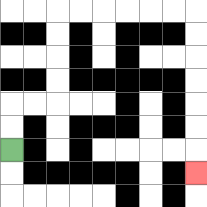{'start': '[0, 6]', 'end': '[8, 7]', 'path_directions': 'U,U,R,R,U,U,U,U,R,R,R,R,R,R,D,D,D,D,D,D,D', 'path_coordinates': '[[0, 6], [0, 5], [0, 4], [1, 4], [2, 4], [2, 3], [2, 2], [2, 1], [2, 0], [3, 0], [4, 0], [5, 0], [6, 0], [7, 0], [8, 0], [8, 1], [8, 2], [8, 3], [8, 4], [8, 5], [8, 6], [8, 7]]'}